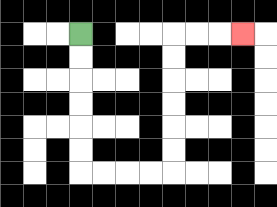{'start': '[3, 1]', 'end': '[10, 1]', 'path_directions': 'D,D,D,D,D,D,R,R,R,R,U,U,U,U,U,U,R,R,R', 'path_coordinates': '[[3, 1], [3, 2], [3, 3], [3, 4], [3, 5], [3, 6], [3, 7], [4, 7], [5, 7], [6, 7], [7, 7], [7, 6], [7, 5], [7, 4], [7, 3], [7, 2], [7, 1], [8, 1], [9, 1], [10, 1]]'}